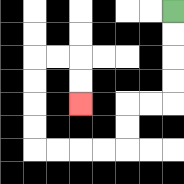{'start': '[7, 0]', 'end': '[3, 4]', 'path_directions': 'D,D,D,D,L,L,D,D,L,L,L,L,U,U,U,U,R,R,D,D', 'path_coordinates': '[[7, 0], [7, 1], [7, 2], [7, 3], [7, 4], [6, 4], [5, 4], [5, 5], [5, 6], [4, 6], [3, 6], [2, 6], [1, 6], [1, 5], [1, 4], [1, 3], [1, 2], [2, 2], [3, 2], [3, 3], [3, 4]]'}